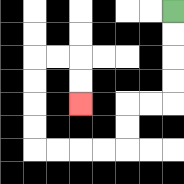{'start': '[7, 0]', 'end': '[3, 4]', 'path_directions': 'D,D,D,D,L,L,D,D,L,L,L,L,U,U,U,U,R,R,D,D', 'path_coordinates': '[[7, 0], [7, 1], [7, 2], [7, 3], [7, 4], [6, 4], [5, 4], [5, 5], [5, 6], [4, 6], [3, 6], [2, 6], [1, 6], [1, 5], [1, 4], [1, 3], [1, 2], [2, 2], [3, 2], [3, 3], [3, 4]]'}